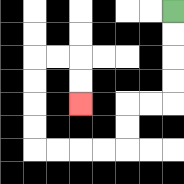{'start': '[7, 0]', 'end': '[3, 4]', 'path_directions': 'D,D,D,D,L,L,D,D,L,L,L,L,U,U,U,U,R,R,D,D', 'path_coordinates': '[[7, 0], [7, 1], [7, 2], [7, 3], [7, 4], [6, 4], [5, 4], [5, 5], [5, 6], [4, 6], [3, 6], [2, 6], [1, 6], [1, 5], [1, 4], [1, 3], [1, 2], [2, 2], [3, 2], [3, 3], [3, 4]]'}